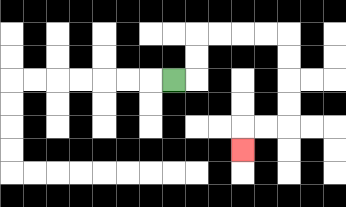{'start': '[7, 3]', 'end': '[10, 6]', 'path_directions': 'R,U,U,R,R,R,R,D,D,D,D,L,L,D', 'path_coordinates': '[[7, 3], [8, 3], [8, 2], [8, 1], [9, 1], [10, 1], [11, 1], [12, 1], [12, 2], [12, 3], [12, 4], [12, 5], [11, 5], [10, 5], [10, 6]]'}